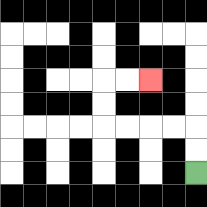{'start': '[8, 7]', 'end': '[6, 3]', 'path_directions': 'U,U,L,L,L,L,U,U,R,R', 'path_coordinates': '[[8, 7], [8, 6], [8, 5], [7, 5], [6, 5], [5, 5], [4, 5], [4, 4], [4, 3], [5, 3], [6, 3]]'}